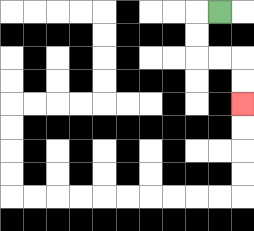{'start': '[9, 0]', 'end': '[10, 4]', 'path_directions': 'L,D,D,R,R,D,D', 'path_coordinates': '[[9, 0], [8, 0], [8, 1], [8, 2], [9, 2], [10, 2], [10, 3], [10, 4]]'}